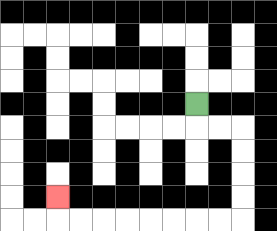{'start': '[8, 4]', 'end': '[2, 8]', 'path_directions': 'D,R,R,D,D,D,D,L,L,L,L,L,L,L,L,U', 'path_coordinates': '[[8, 4], [8, 5], [9, 5], [10, 5], [10, 6], [10, 7], [10, 8], [10, 9], [9, 9], [8, 9], [7, 9], [6, 9], [5, 9], [4, 9], [3, 9], [2, 9], [2, 8]]'}